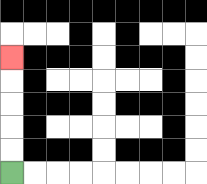{'start': '[0, 7]', 'end': '[0, 2]', 'path_directions': 'U,U,U,U,U', 'path_coordinates': '[[0, 7], [0, 6], [0, 5], [0, 4], [0, 3], [0, 2]]'}